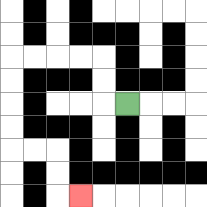{'start': '[5, 4]', 'end': '[3, 8]', 'path_directions': 'L,U,U,L,L,L,L,D,D,D,D,R,R,D,D,R', 'path_coordinates': '[[5, 4], [4, 4], [4, 3], [4, 2], [3, 2], [2, 2], [1, 2], [0, 2], [0, 3], [0, 4], [0, 5], [0, 6], [1, 6], [2, 6], [2, 7], [2, 8], [3, 8]]'}